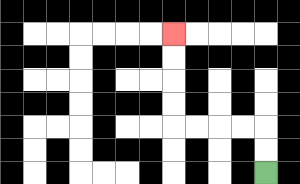{'start': '[11, 7]', 'end': '[7, 1]', 'path_directions': 'U,U,L,L,L,L,U,U,U,U', 'path_coordinates': '[[11, 7], [11, 6], [11, 5], [10, 5], [9, 5], [8, 5], [7, 5], [7, 4], [7, 3], [7, 2], [7, 1]]'}